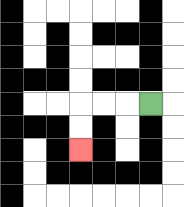{'start': '[6, 4]', 'end': '[3, 6]', 'path_directions': 'L,L,L,D,D', 'path_coordinates': '[[6, 4], [5, 4], [4, 4], [3, 4], [3, 5], [3, 6]]'}